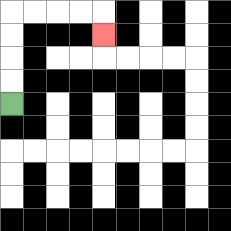{'start': '[0, 4]', 'end': '[4, 1]', 'path_directions': 'U,U,U,U,R,R,R,R,D', 'path_coordinates': '[[0, 4], [0, 3], [0, 2], [0, 1], [0, 0], [1, 0], [2, 0], [3, 0], [4, 0], [4, 1]]'}